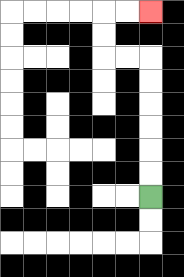{'start': '[6, 8]', 'end': '[6, 0]', 'path_directions': 'U,U,U,U,U,U,L,L,U,U,R,R', 'path_coordinates': '[[6, 8], [6, 7], [6, 6], [6, 5], [6, 4], [6, 3], [6, 2], [5, 2], [4, 2], [4, 1], [4, 0], [5, 0], [6, 0]]'}